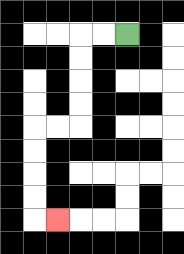{'start': '[5, 1]', 'end': '[2, 9]', 'path_directions': 'L,L,D,D,D,D,L,L,D,D,D,D,R', 'path_coordinates': '[[5, 1], [4, 1], [3, 1], [3, 2], [3, 3], [3, 4], [3, 5], [2, 5], [1, 5], [1, 6], [1, 7], [1, 8], [1, 9], [2, 9]]'}